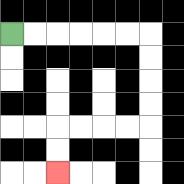{'start': '[0, 1]', 'end': '[2, 7]', 'path_directions': 'R,R,R,R,R,R,D,D,D,D,L,L,L,L,D,D', 'path_coordinates': '[[0, 1], [1, 1], [2, 1], [3, 1], [4, 1], [5, 1], [6, 1], [6, 2], [6, 3], [6, 4], [6, 5], [5, 5], [4, 5], [3, 5], [2, 5], [2, 6], [2, 7]]'}